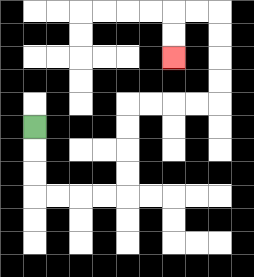{'start': '[1, 5]', 'end': '[7, 2]', 'path_directions': 'D,D,D,R,R,R,R,U,U,U,U,R,R,R,R,U,U,U,U,L,L,D,D', 'path_coordinates': '[[1, 5], [1, 6], [1, 7], [1, 8], [2, 8], [3, 8], [4, 8], [5, 8], [5, 7], [5, 6], [5, 5], [5, 4], [6, 4], [7, 4], [8, 4], [9, 4], [9, 3], [9, 2], [9, 1], [9, 0], [8, 0], [7, 0], [7, 1], [7, 2]]'}